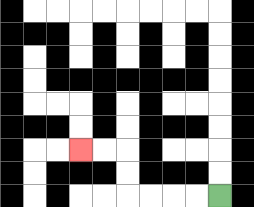{'start': '[9, 8]', 'end': '[3, 6]', 'path_directions': 'L,L,L,L,U,U,L,L', 'path_coordinates': '[[9, 8], [8, 8], [7, 8], [6, 8], [5, 8], [5, 7], [5, 6], [4, 6], [3, 6]]'}